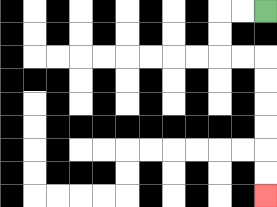{'start': '[11, 0]', 'end': '[11, 8]', 'path_directions': 'L,L,D,D,R,R,D,D,D,D,D,D', 'path_coordinates': '[[11, 0], [10, 0], [9, 0], [9, 1], [9, 2], [10, 2], [11, 2], [11, 3], [11, 4], [11, 5], [11, 6], [11, 7], [11, 8]]'}